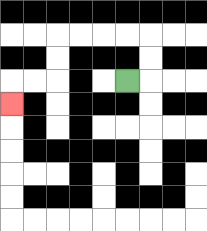{'start': '[5, 3]', 'end': '[0, 4]', 'path_directions': 'R,U,U,L,L,L,L,D,D,L,L,D', 'path_coordinates': '[[5, 3], [6, 3], [6, 2], [6, 1], [5, 1], [4, 1], [3, 1], [2, 1], [2, 2], [2, 3], [1, 3], [0, 3], [0, 4]]'}